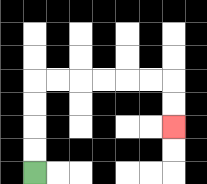{'start': '[1, 7]', 'end': '[7, 5]', 'path_directions': 'U,U,U,U,R,R,R,R,R,R,D,D', 'path_coordinates': '[[1, 7], [1, 6], [1, 5], [1, 4], [1, 3], [2, 3], [3, 3], [4, 3], [5, 3], [6, 3], [7, 3], [7, 4], [7, 5]]'}